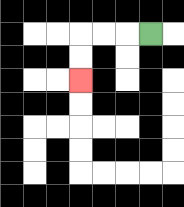{'start': '[6, 1]', 'end': '[3, 3]', 'path_directions': 'L,L,L,D,D', 'path_coordinates': '[[6, 1], [5, 1], [4, 1], [3, 1], [3, 2], [3, 3]]'}